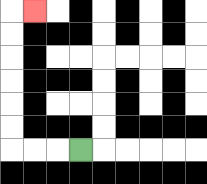{'start': '[3, 6]', 'end': '[1, 0]', 'path_directions': 'L,L,L,U,U,U,U,U,U,R', 'path_coordinates': '[[3, 6], [2, 6], [1, 6], [0, 6], [0, 5], [0, 4], [0, 3], [0, 2], [0, 1], [0, 0], [1, 0]]'}